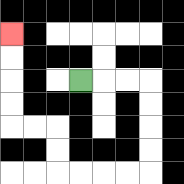{'start': '[3, 3]', 'end': '[0, 1]', 'path_directions': 'R,R,R,D,D,D,D,L,L,L,L,U,U,L,L,U,U,U,U', 'path_coordinates': '[[3, 3], [4, 3], [5, 3], [6, 3], [6, 4], [6, 5], [6, 6], [6, 7], [5, 7], [4, 7], [3, 7], [2, 7], [2, 6], [2, 5], [1, 5], [0, 5], [0, 4], [0, 3], [0, 2], [0, 1]]'}